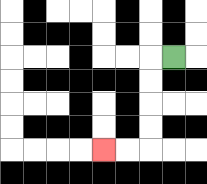{'start': '[7, 2]', 'end': '[4, 6]', 'path_directions': 'L,D,D,D,D,L,L', 'path_coordinates': '[[7, 2], [6, 2], [6, 3], [6, 4], [6, 5], [6, 6], [5, 6], [4, 6]]'}